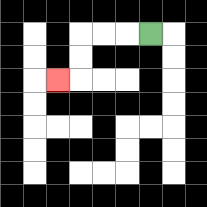{'start': '[6, 1]', 'end': '[2, 3]', 'path_directions': 'L,L,L,D,D,L', 'path_coordinates': '[[6, 1], [5, 1], [4, 1], [3, 1], [3, 2], [3, 3], [2, 3]]'}